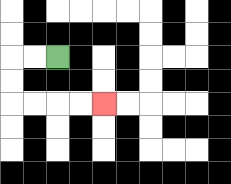{'start': '[2, 2]', 'end': '[4, 4]', 'path_directions': 'L,L,D,D,R,R,R,R', 'path_coordinates': '[[2, 2], [1, 2], [0, 2], [0, 3], [0, 4], [1, 4], [2, 4], [3, 4], [4, 4]]'}